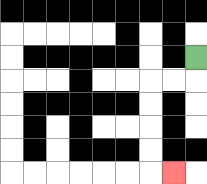{'start': '[8, 2]', 'end': '[7, 7]', 'path_directions': 'D,L,L,D,D,D,D,R', 'path_coordinates': '[[8, 2], [8, 3], [7, 3], [6, 3], [6, 4], [6, 5], [6, 6], [6, 7], [7, 7]]'}